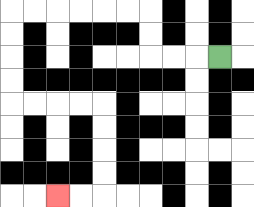{'start': '[9, 2]', 'end': '[2, 8]', 'path_directions': 'L,L,L,U,U,L,L,L,L,L,L,D,D,D,D,R,R,R,R,D,D,D,D,L,L', 'path_coordinates': '[[9, 2], [8, 2], [7, 2], [6, 2], [6, 1], [6, 0], [5, 0], [4, 0], [3, 0], [2, 0], [1, 0], [0, 0], [0, 1], [0, 2], [0, 3], [0, 4], [1, 4], [2, 4], [3, 4], [4, 4], [4, 5], [4, 6], [4, 7], [4, 8], [3, 8], [2, 8]]'}